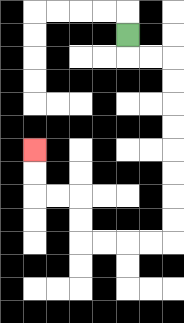{'start': '[5, 1]', 'end': '[1, 6]', 'path_directions': 'D,R,R,D,D,D,D,D,D,D,D,L,L,L,L,U,U,L,L,U,U', 'path_coordinates': '[[5, 1], [5, 2], [6, 2], [7, 2], [7, 3], [7, 4], [7, 5], [7, 6], [7, 7], [7, 8], [7, 9], [7, 10], [6, 10], [5, 10], [4, 10], [3, 10], [3, 9], [3, 8], [2, 8], [1, 8], [1, 7], [1, 6]]'}